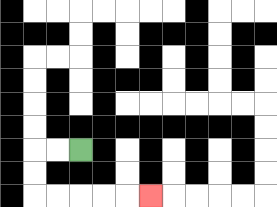{'start': '[3, 6]', 'end': '[6, 8]', 'path_directions': 'L,L,D,D,R,R,R,R,R', 'path_coordinates': '[[3, 6], [2, 6], [1, 6], [1, 7], [1, 8], [2, 8], [3, 8], [4, 8], [5, 8], [6, 8]]'}